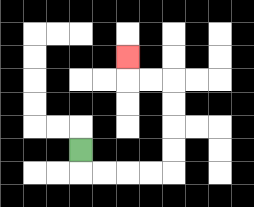{'start': '[3, 6]', 'end': '[5, 2]', 'path_directions': 'D,R,R,R,R,U,U,U,U,L,L,U', 'path_coordinates': '[[3, 6], [3, 7], [4, 7], [5, 7], [6, 7], [7, 7], [7, 6], [7, 5], [7, 4], [7, 3], [6, 3], [5, 3], [5, 2]]'}